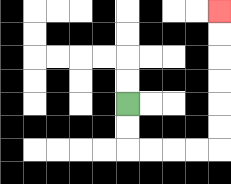{'start': '[5, 4]', 'end': '[9, 0]', 'path_directions': 'D,D,R,R,R,R,U,U,U,U,U,U', 'path_coordinates': '[[5, 4], [5, 5], [5, 6], [6, 6], [7, 6], [8, 6], [9, 6], [9, 5], [9, 4], [9, 3], [9, 2], [9, 1], [9, 0]]'}